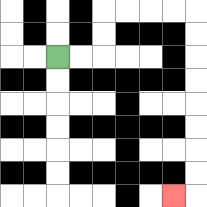{'start': '[2, 2]', 'end': '[7, 8]', 'path_directions': 'R,R,U,U,R,R,R,R,D,D,D,D,D,D,D,D,L', 'path_coordinates': '[[2, 2], [3, 2], [4, 2], [4, 1], [4, 0], [5, 0], [6, 0], [7, 0], [8, 0], [8, 1], [8, 2], [8, 3], [8, 4], [8, 5], [8, 6], [8, 7], [8, 8], [7, 8]]'}